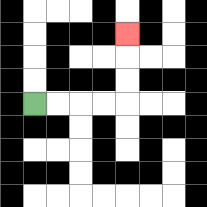{'start': '[1, 4]', 'end': '[5, 1]', 'path_directions': 'R,R,R,R,U,U,U', 'path_coordinates': '[[1, 4], [2, 4], [3, 4], [4, 4], [5, 4], [5, 3], [5, 2], [5, 1]]'}